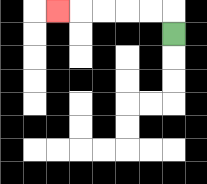{'start': '[7, 1]', 'end': '[2, 0]', 'path_directions': 'U,L,L,L,L,L', 'path_coordinates': '[[7, 1], [7, 0], [6, 0], [5, 0], [4, 0], [3, 0], [2, 0]]'}